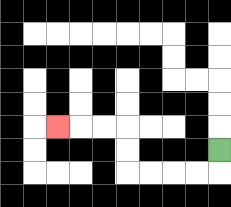{'start': '[9, 6]', 'end': '[2, 5]', 'path_directions': 'D,L,L,L,L,U,U,L,L,L', 'path_coordinates': '[[9, 6], [9, 7], [8, 7], [7, 7], [6, 7], [5, 7], [5, 6], [5, 5], [4, 5], [3, 5], [2, 5]]'}